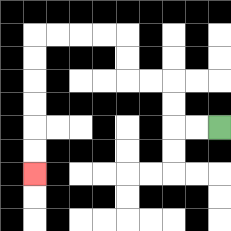{'start': '[9, 5]', 'end': '[1, 7]', 'path_directions': 'L,L,U,U,L,L,U,U,L,L,L,L,D,D,D,D,D,D', 'path_coordinates': '[[9, 5], [8, 5], [7, 5], [7, 4], [7, 3], [6, 3], [5, 3], [5, 2], [5, 1], [4, 1], [3, 1], [2, 1], [1, 1], [1, 2], [1, 3], [1, 4], [1, 5], [1, 6], [1, 7]]'}